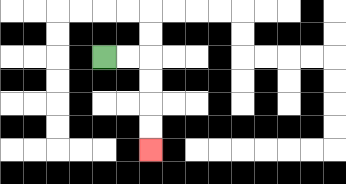{'start': '[4, 2]', 'end': '[6, 6]', 'path_directions': 'R,R,D,D,D,D', 'path_coordinates': '[[4, 2], [5, 2], [6, 2], [6, 3], [6, 4], [6, 5], [6, 6]]'}